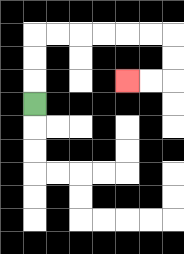{'start': '[1, 4]', 'end': '[5, 3]', 'path_directions': 'U,U,U,R,R,R,R,R,R,D,D,L,L', 'path_coordinates': '[[1, 4], [1, 3], [1, 2], [1, 1], [2, 1], [3, 1], [4, 1], [5, 1], [6, 1], [7, 1], [7, 2], [7, 3], [6, 3], [5, 3]]'}